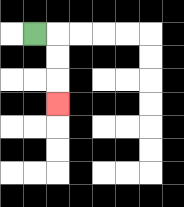{'start': '[1, 1]', 'end': '[2, 4]', 'path_directions': 'R,D,D,D', 'path_coordinates': '[[1, 1], [2, 1], [2, 2], [2, 3], [2, 4]]'}